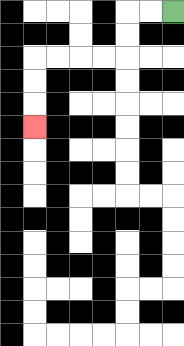{'start': '[7, 0]', 'end': '[1, 5]', 'path_directions': 'L,L,D,D,L,L,L,L,D,D,D', 'path_coordinates': '[[7, 0], [6, 0], [5, 0], [5, 1], [5, 2], [4, 2], [3, 2], [2, 2], [1, 2], [1, 3], [1, 4], [1, 5]]'}